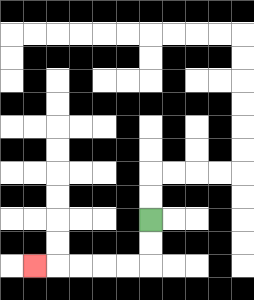{'start': '[6, 9]', 'end': '[1, 11]', 'path_directions': 'D,D,L,L,L,L,L', 'path_coordinates': '[[6, 9], [6, 10], [6, 11], [5, 11], [4, 11], [3, 11], [2, 11], [1, 11]]'}